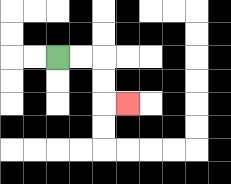{'start': '[2, 2]', 'end': '[5, 4]', 'path_directions': 'R,R,D,D,R', 'path_coordinates': '[[2, 2], [3, 2], [4, 2], [4, 3], [4, 4], [5, 4]]'}